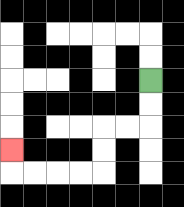{'start': '[6, 3]', 'end': '[0, 6]', 'path_directions': 'D,D,L,L,D,D,L,L,L,L,U', 'path_coordinates': '[[6, 3], [6, 4], [6, 5], [5, 5], [4, 5], [4, 6], [4, 7], [3, 7], [2, 7], [1, 7], [0, 7], [0, 6]]'}